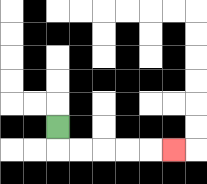{'start': '[2, 5]', 'end': '[7, 6]', 'path_directions': 'D,R,R,R,R,R', 'path_coordinates': '[[2, 5], [2, 6], [3, 6], [4, 6], [5, 6], [6, 6], [7, 6]]'}